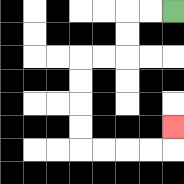{'start': '[7, 0]', 'end': '[7, 5]', 'path_directions': 'L,L,D,D,L,L,D,D,D,D,R,R,R,R,U', 'path_coordinates': '[[7, 0], [6, 0], [5, 0], [5, 1], [5, 2], [4, 2], [3, 2], [3, 3], [3, 4], [3, 5], [3, 6], [4, 6], [5, 6], [6, 6], [7, 6], [7, 5]]'}